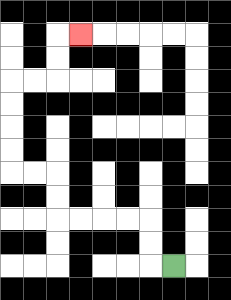{'start': '[7, 11]', 'end': '[3, 1]', 'path_directions': 'L,U,U,L,L,L,L,U,U,L,L,U,U,U,U,R,R,U,U,R', 'path_coordinates': '[[7, 11], [6, 11], [6, 10], [6, 9], [5, 9], [4, 9], [3, 9], [2, 9], [2, 8], [2, 7], [1, 7], [0, 7], [0, 6], [0, 5], [0, 4], [0, 3], [1, 3], [2, 3], [2, 2], [2, 1], [3, 1]]'}